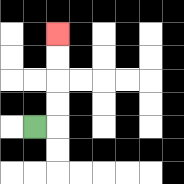{'start': '[1, 5]', 'end': '[2, 1]', 'path_directions': 'R,U,U,U,U', 'path_coordinates': '[[1, 5], [2, 5], [2, 4], [2, 3], [2, 2], [2, 1]]'}